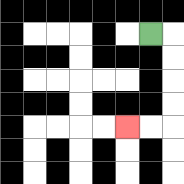{'start': '[6, 1]', 'end': '[5, 5]', 'path_directions': 'R,D,D,D,D,L,L', 'path_coordinates': '[[6, 1], [7, 1], [7, 2], [7, 3], [7, 4], [7, 5], [6, 5], [5, 5]]'}